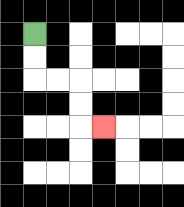{'start': '[1, 1]', 'end': '[4, 5]', 'path_directions': 'D,D,R,R,D,D,R', 'path_coordinates': '[[1, 1], [1, 2], [1, 3], [2, 3], [3, 3], [3, 4], [3, 5], [4, 5]]'}